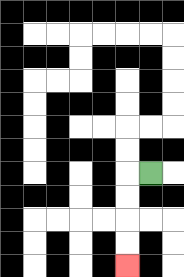{'start': '[6, 7]', 'end': '[5, 11]', 'path_directions': 'L,D,D,D,D', 'path_coordinates': '[[6, 7], [5, 7], [5, 8], [5, 9], [5, 10], [5, 11]]'}